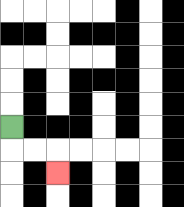{'start': '[0, 5]', 'end': '[2, 7]', 'path_directions': 'D,R,R,D', 'path_coordinates': '[[0, 5], [0, 6], [1, 6], [2, 6], [2, 7]]'}